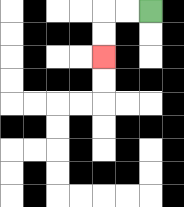{'start': '[6, 0]', 'end': '[4, 2]', 'path_directions': 'L,L,D,D', 'path_coordinates': '[[6, 0], [5, 0], [4, 0], [4, 1], [4, 2]]'}